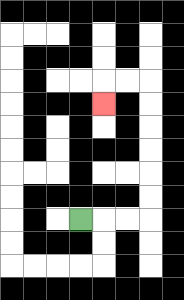{'start': '[3, 9]', 'end': '[4, 4]', 'path_directions': 'R,R,R,U,U,U,U,U,U,L,L,D', 'path_coordinates': '[[3, 9], [4, 9], [5, 9], [6, 9], [6, 8], [6, 7], [6, 6], [6, 5], [6, 4], [6, 3], [5, 3], [4, 3], [4, 4]]'}